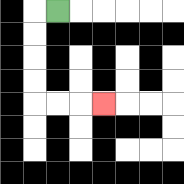{'start': '[2, 0]', 'end': '[4, 4]', 'path_directions': 'L,D,D,D,D,R,R,R', 'path_coordinates': '[[2, 0], [1, 0], [1, 1], [1, 2], [1, 3], [1, 4], [2, 4], [3, 4], [4, 4]]'}